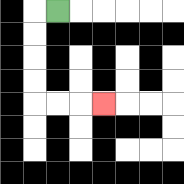{'start': '[2, 0]', 'end': '[4, 4]', 'path_directions': 'L,D,D,D,D,R,R,R', 'path_coordinates': '[[2, 0], [1, 0], [1, 1], [1, 2], [1, 3], [1, 4], [2, 4], [3, 4], [4, 4]]'}